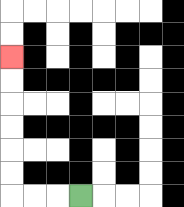{'start': '[3, 8]', 'end': '[0, 2]', 'path_directions': 'L,L,L,U,U,U,U,U,U', 'path_coordinates': '[[3, 8], [2, 8], [1, 8], [0, 8], [0, 7], [0, 6], [0, 5], [0, 4], [0, 3], [0, 2]]'}